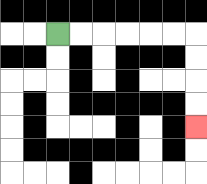{'start': '[2, 1]', 'end': '[8, 5]', 'path_directions': 'R,R,R,R,R,R,D,D,D,D', 'path_coordinates': '[[2, 1], [3, 1], [4, 1], [5, 1], [6, 1], [7, 1], [8, 1], [8, 2], [8, 3], [8, 4], [8, 5]]'}